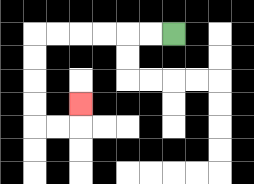{'start': '[7, 1]', 'end': '[3, 4]', 'path_directions': 'L,L,L,L,L,L,D,D,D,D,R,R,U', 'path_coordinates': '[[7, 1], [6, 1], [5, 1], [4, 1], [3, 1], [2, 1], [1, 1], [1, 2], [1, 3], [1, 4], [1, 5], [2, 5], [3, 5], [3, 4]]'}